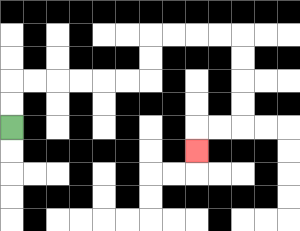{'start': '[0, 5]', 'end': '[8, 6]', 'path_directions': 'U,U,R,R,R,R,R,R,U,U,R,R,R,R,D,D,D,D,L,L,D', 'path_coordinates': '[[0, 5], [0, 4], [0, 3], [1, 3], [2, 3], [3, 3], [4, 3], [5, 3], [6, 3], [6, 2], [6, 1], [7, 1], [8, 1], [9, 1], [10, 1], [10, 2], [10, 3], [10, 4], [10, 5], [9, 5], [8, 5], [8, 6]]'}